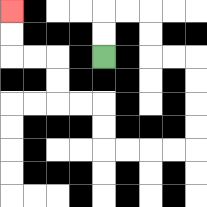{'start': '[4, 2]', 'end': '[0, 0]', 'path_directions': 'U,U,R,R,D,D,R,R,D,D,D,D,L,L,L,L,U,U,L,L,U,U,L,L,U,U', 'path_coordinates': '[[4, 2], [4, 1], [4, 0], [5, 0], [6, 0], [6, 1], [6, 2], [7, 2], [8, 2], [8, 3], [8, 4], [8, 5], [8, 6], [7, 6], [6, 6], [5, 6], [4, 6], [4, 5], [4, 4], [3, 4], [2, 4], [2, 3], [2, 2], [1, 2], [0, 2], [0, 1], [0, 0]]'}